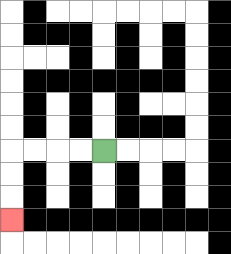{'start': '[4, 6]', 'end': '[0, 9]', 'path_directions': 'L,L,L,L,D,D,D', 'path_coordinates': '[[4, 6], [3, 6], [2, 6], [1, 6], [0, 6], [0, 7], [0, 8], [0, 9]]'}